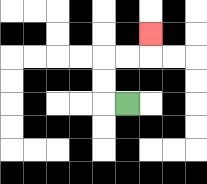{'start': '[5, 4]', 'end': '[6, 1]', 'path_directions': 'L,U,U,R,R,U', 'path_coordinates': '[[5, 4], [4, 4], [4, 3], [4, 2], [5, 2], [6, 2], [6, 1]]'}